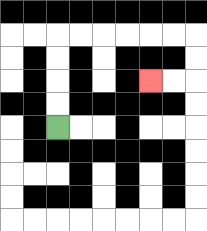{'start': '[2, 5]', 'end': '[6, 3]', 'path_directions': 'U,U,U,U,R,R,R,R,R,R,D,D,L,L', 'path_coordinates': '[[2, 5], [2, 4], [2, 3], [2, 2], [2, 1], [3, 1], [4, 1], [5, 1], [6, 1], [7, 1], [8, 1], [8, 2], [8, 3], [7, 3], [6, 3]]'}